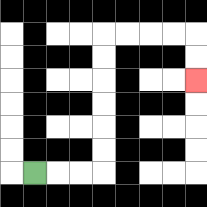{'start': '[1, 7]', 'end': '[8, 3]', 'path_directions': 'R,R,R,U,U,U,U,U,U,R,R,R,R,D,D', 'path_coordinates': '[[1, 7], [2, 7], [3, 7], [4, 7], [4, 6], [4, 5], [4, 4], [4, 3], [4, 2], [4, 1], [5, 1], [6, 1], [7, 1], [8, 1], [8, 2], [8, 3]]'}